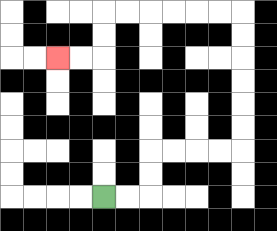{'start': '[4, 8]', 'end': '[2, 2]', 'path_directions': 'R,R,U,U,R,R,R,R,U,U,U,U,U,U,L,L,L,L,L,L,D,D,L,L', 'path_coordinates': '[[4, 8], [5, 8], [6, 8], [6, 7], [6, 6], [7, 6], [8, 6], [9, 6], [10, 6], [10, 5], [10, 4], [10, 3], [10, 2], [10, 1], [10, 0], [9, 0], [8, 0], [7, 0], [6, 0], [5, 0], [4, 0], [4, 1], [4, 2], [3, 2], [2, 2]]'}